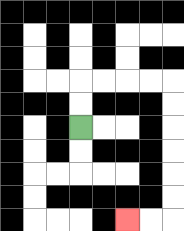{'start': '[3, 5]', 'end': '[5, 9]', 'path_directions': 'U,U,R,R,R,R,D,D,D,D,D,D,L,L', 'path_coordinates': '[[3, 5], [3, 4], [3, 3], [4, 3], [5, 3], [6, 3], [7, 3], [7, 4], [7, 5], [7, 6], [7, 7], [7, 8], [7, 9], [6, 9], [5, 9]]'}